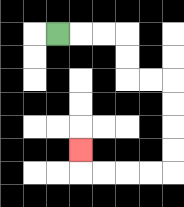{'start': '[2, 1]', 'end': '[3, 6]', 'path_directions': 'R,R,R,D,D,R,R,D,D,D,D,L,L,L,L,U', 'path_coordinates': '[[2, 1], [3, 1], [4, 1], [5, 1], [5, 2], [5, 3], [6, 3], [7, 3], [7, 4], [7, 5], [7, 6], [7, 7], [6, 7], [5, 7], [4, 7], [3, 7], [3, 6]]'}